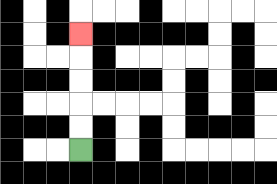{'start': '[3, 6]', 'end': '[3, 1]', 'path_directions': 'U,U,U,U,U', 'path_coordinates': '[[3, 6], [3, 5], [3, 4], [3, 3], [3, 2], [3, 1]]'}